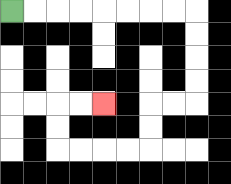{'start': '[0, 0]', 'end': '[4, 4]', 'path_directions': 'R,R,R,R,R,R,R,R,D,D,D,D,L,L,D,D,L,L,L,L,U,U,R,R', 'path_coordinates': '[[0, 0], [1, 0], [2, 0], [3, 0], [4, 0], [5, 0], [6, 0], [7, 0], [8, 0], [8, 1], [8, 2], [8, 3], [8, 4], [7, 4], [6, 4], [6, 5], [6, 6], [5, 6], [4, 6], [3, 6], [2, 6], [2, 5], [2, 4], [3, 4], [4, 4]]'}